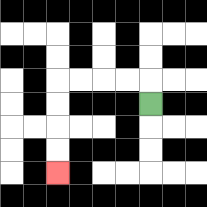{'start': '[6, 4]', 'end': '[2, 7]', 'path_directions': 'U,L,L,L,L,D,D,D,D', 'path_coordinates': '[[6, 4], [6, 3], [5, 3], [4, 3], [3, 3], [2, 3], [2, 4], [2, 5], [2, 6], [2, 7]]'}